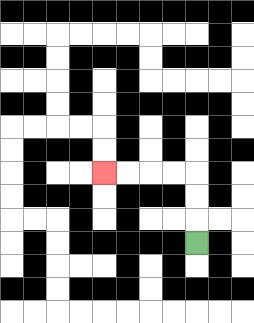{'start': '[8, 10]', 'end': '[4, 7]', 'path_directions': 'U,U,U,L,L,L,L', 'path_coordinates': '[[8, 10], [8, 9], [8, 8], [8, 7], [7, 7], [6, 7], [5, 7], [4, 7]]'}